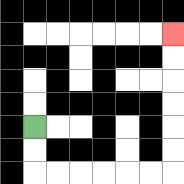{'start': '[1, 5]', 'end': '[7, 1]', 'path_directions': 'D,D,R,R,R,R,R,R,U,U,U,U,U,U', 'path_coordinates': '[[1, 5], [1, 6], [1, 7], [2, 7], [3, 7], [4, 7], [5, 7], [6, 7], [7, 7], [7, 6], [7, 5], [7, 4], [7, 3], [7, 2], [7, 1]]'}